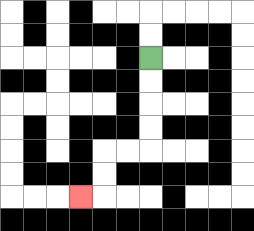{'start': '[6, 2]', 'end': '[3, 8]', 'path_directions': 'D,D,D,D,L,L,D,D,L', 'path_coordinates': '[[6, 2], [6, 3], [6, 4], [6, 5], [6, 6], [5, 6], [4, 6], [4, 7], [4, 8], [3, 8]]'}